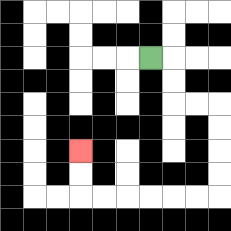{'start': '[6, 2]', 'end': '[3, 6]', 'path_directions': 'R,D,D,R,R,D,D,D,D,L,L,L,L,L,L,U,U', 'path_coordinates': '[[6, 2], [7, 2], [7, 3], [7, 4], [8, 4], [9, 4], [9, 5], [9, 6], [9, 7], [9, 8], [8, 8], [7, 8], [6, 8], [5, 8], [4, 8], [3, 8], [3, 7], [3, 6]]'}